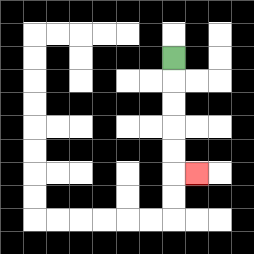{'start': '[7, 2]', 'end': '[8, 7]', 'path_directions': 'D,D,D,D,D,R', 'path_coordinates': '[[7, 2], [7, 3], [7, 4], [7, 5], [7, 6], [7, 7], [8, 7]]'}